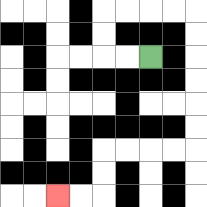{'start': '[6, 2]', 'end': '[2, 8]', 'path_directions': 'L,L,U,U,R,R,R,R,D,D,D,D,D,D,L,L,L,L,D,D,L,L', 'path_coordinates': '[[6, 2], [5, 2], [4, 2], [4, 1], [4, 0], [5, 0], [6, 0], [7, 0], [8, 0], [8, 1], [8, 2], [8, 3], [8, 4], [8, 5], [8, 6], [7, 6], [6, 6], [5, 6], [4, 6], [4, 7], [4, 8], [3, 8], [2, 8]]'}